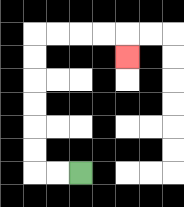{'start': '[3, 7]', 'end': '[5, 2]', 'path_directions': 'L,L,U,U,U,U,U,U,R,R,R,R,D', 'path_coordinates': '[[3, 7], [2, 7], [1, 7], [1, 6], [1, 5], [1, 4], [1, 3], [1, 2], [1, 1], [2, 1], [3, 1], [4, 1], [5, 1], [5, 2]]'}